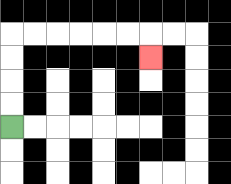{'start': '[0, 5]', 'end': '[6, 2]', 'path_directions': 'U,U,U,U,R,R,R,R,R,R,D', 'path_coordinates': '[[0, 5], [0, 4], [0, 3], [0, 2], [0, 1], [1, 1], [2, 1], [3, 1], [4, 1], [5, 1], [6, 1], [6, 2]]'}